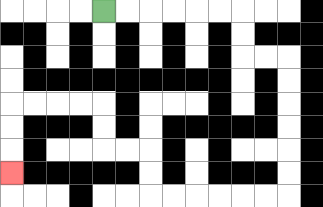{'start': '[4, 0]', 'end': '[0, 7]', 'path_directions': 'R,R,R,R,R,R,D,D,R,R,D,D,D,D,D,D,L,L,L,L,L,L,U,U,L,L,U,U,L,L,L,L,D,D,D', 'path_coordinates': '[[4, 0], [5, 0], [6, 0], [7, 0], [8, 0], [9, 0], [10, 0], [10, 1], [10, 2], [11, 2], [12, 2], [12, 3], [12, 4], [12, 5], [12, 6], [12, 7], [12, 8], [11, 8], [10, 8], [9, 8], [8, 8], [7, 8], [6, 8], [6, 7], [6, 6], [5, 6], [4, 6], [4, 5], [4, 4], [3, 4], [2, 4], [1, 4], [0, 4], [0, 5], [0, 6], [0, 7]]'}